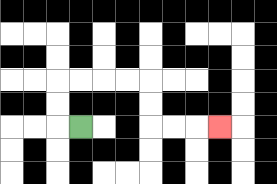{'start': '[3, 5]', 'end': '[9, 5]', 'path_directions': 'L,U,U,R,R,R,R,D,D,R,R,R', 'path_coordinates': '[[3, 5], [2, 5], [2, 4], [2, 3], [3, 3], [4, 3], [5, 3], [6, 3], [6, 4], [6, 5], [7, 5], [8, 5], [9, 5]]'}